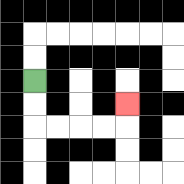{'start': '[1, 3]', 'end': '[5, 4]', 'path_directions': 'D,D,R,R,R,R,U', 'path_coordinates': '[[1, 3], [1, 4], [1, 5], [2, 5], [3, 5], [4, 5], [5, 5], [5, 4]]'}